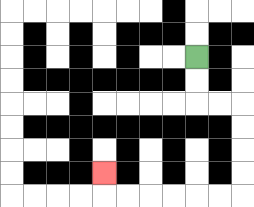{'start': '[8, 2]', 'end': '[4, 7]', 'path_directions': 'D,D,R,R,D,D,D,D,L,L,L,L,L,L,U', 'path_coordinates': '[[8, 2], [8, 3], [8, 4], [9, 4], [10, 4], [10, 5], [10, 6], [10, 7], [10, 8], [9, 8], [8, 8], [7, 8], [6, 8], [5, 8], [4, 8], [4, 7]]'}